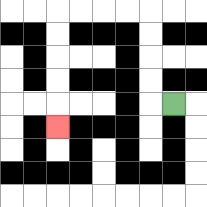{'start': '[7, 4]', 'end': '[2, 5]', 'path_directions': 'L,U,U,U,U,L,L,L,L,D,D,D,D,D', 'path_coordinates': '[[7, 4], [6, 4], [6, 3], [6, 2], [6, 1], [6, 0], [5, 0], [4, 0], [3, 0], [2, 0], [2, 1], [2, 2], [2, 3], [2, 4], [2, 5]]'}